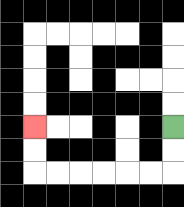{'start': '[7, 5]', 'end': '[1, 5]', 'path_directions': 'D,D,L,L,L,L,L,L,U,U', 'path_coordinates': '[[7, 5], [7, 6], [7, 7], [6, 7], [5, 7], [4, 7], [3, 7], [2, 7], [1, 7], [1, 6], [1, 5]]'}